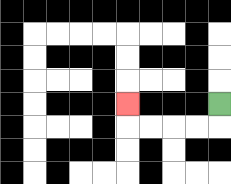{'start': '[9, 4]', 'end': '[5, 4]', 'path_directions': 'D,L,L,L,L,U', 'path_coordinates': '[[9, 4], [9, 5], [8, 5], [7, 5], [6, 5], [5, 5], [5, 4]]'}